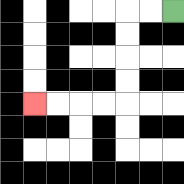{'start': '[7, 0]', 'end': '[1, 4]', 'path_directions': 'L,L,D,D,D,D,L,L,L,L', 'path_coordinates': '[[7, 0], [6, 0], [5, 0], [5, 1], [5, 2], [5, 3], [5, 4], [4, 4], [3, 4], [2, 4], [1, 4]]'}